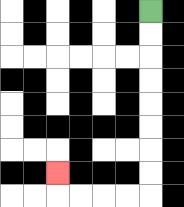{'start': '[6, 0]', 'end': '[2, 7]', 'path_directions': 'D,D,D,D,D,D,D,D,L,L,L,L,U', 'path_coordinates': '[[6, 0], [6, 1], [6, 2], [6, 3], [6, 4], [6, 5], [6, 6], [6, 7], [6, 8], [5, 8], [4, 8], [3, 8], [2, 8], [2, 7]]'}